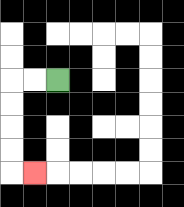{'start': '[2, 3]', 'end': '[1, 7]', 'path_directions': 'L,L,D,D,D,D,R', 'path_coordinates': '[[2, 3], [1, 3], [0, 3], [0, 4], [0, 5], [0, 6], [0, 7], [1, 7]]'}